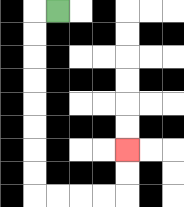{'start': '[2, 0]', 'end': '[5, 6]', 'path_directions': 'L,D,D,D,D,D,D,D,D,R,R,R,R,U,U', 'path_coordinates': '[[2, 0], [1, 0], [1, 1], [1, 2], [1, 3], [1, 4], [1, 5], [1, 6], [1, 7], [1, 8], [2, 8], [3, 8], [4, 8], [5, 8], [5, 7], [5, 6]]'}